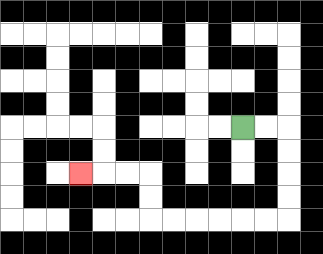{'start': '[10, 5]', 'end': '[3, 7]', 'path_directions': 'R,R,D,D,D,D,L,L,L,L,L,L,U,U,L,L,L', 'path_coordinates': '[[10, 5], [11, 5], [12, 5], [12, 6], [12, 7], [12, 8], [12, 9], [11, 9], [10, 9], [9, 9], [8, 9], [7, 9], [6, 9], [6, 8], [6, 7], [5, 7], [4, 7], [3, 7]]'}